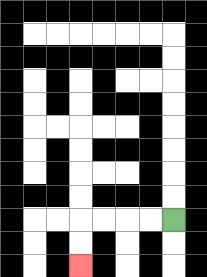{'start': '[7, 9]', 'end': '[3, 11]', 'path_directions': 'L,L,L,L,D,D', 'path_coordinates': '[[7, 9], [6, 9], [5, 9], [4, 9], [3, 9], [3, 10], [3, 11]]'}